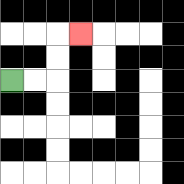{'start': '[0, 3]', 'end': '[3, 1]', 'path_directions': 'R,R,U,U,R', 'path_coordinates': '[[0, 3], [1, 3], [2, 3], [2, 2], [2, 1], [3, 1]]'}